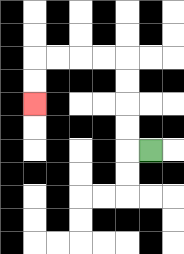{'start': '[6, 6]', 'end': '[1, 4]', 'path_directions': 'L,U,U,U,U,L,L,L,L,D,D', 'path_coordinates': '[[6, 6], [5, 6], [5, 5], [5, 4], [5, 3], [5, 2], [4, 2], [3, 2], [2, 2], [1, 2], [1, 3], [1, 4]]'}